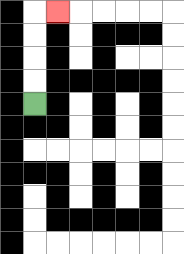{'start': '[1, 4]', 'end': '[2, 0]', 'path_directions': 'U,U,U,U,R', 'path_coordinates': '[[1, 4], [1, 3], [1, 2], [1, 1], [1, 0], [2, 0]]'}